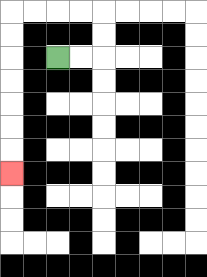{'start': '[2, 2]', 'end': '[0, 7]', 'path_directions': 'R,R,U,U,L,L,L,L,D,D,D,D,D,D,D', 'path_coordinates': '[[2, 2], [3, 2], [4, 2], [4, 1], [4, 0], [3, 0], [2, 0], [1, 0], [0, 0], [0, 1], [0, 2], [0, 3], [0, 4], [0, 5], [0, 6], [0, 7]]'}